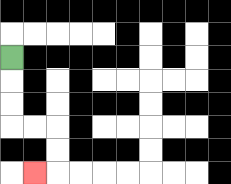{'start': '[0, 2]', 'end': '[1, 7]', 'path_directions': 'D,D,D,R,R,D,D,L', 'path_coordinates': '[[0, 2], [0, 3], [0, 4], [0, 5], [1, 5], [2, 5], [2, 6], [2, 7], [1, 7]]'}